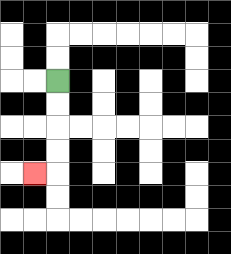{'start': '[2, 3]', 'end': '[1, 7]', 'path_directions': 'D,D,D,D,L', 'path_coordinates': '[[2, 3], [2, 4], [2, 5], [2, 6], [2, 7], [1, 7]]'}